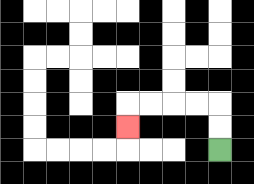{'start': '[9, 6]', 'end': '[5, 5]', 'path_directions': 'U,U,L,L,L,L,D', 'path_coordinates': '[[9, 6], [9, 5], [9, 4], [8, 4], [7, 4], [6, 4], [5, 4], [5, 5]]'}